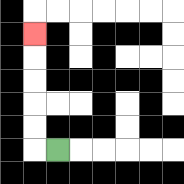{'start': '[2, 6]', 'end': '[1, 1]', 'path_directions': 'L,U,U,U,U,U', 'path_coordinates': '[[2, 6], [1, 6], [1, 5], [1, 4], [1, 3], [1, 2], [1, 1]]'}